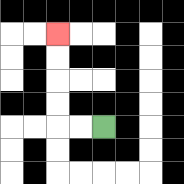{'start': '[4, 5]', 'end': '[2, 1]', 'path_directions': 'L,L,U,U,U,U', 'path_coordinates': '[[4, 5], [3, 5], [2, 5], [2, 4], [2, 3], [2, 2], [2, 1]]'}